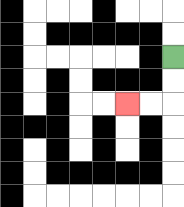{'start': '[7, 2]', 'end': '[5, 4]', 'path_directions': 'D,D,L,L', 'path_coordinates': '[[7, 2], [7, 3], [7, 4], [6, 4], [5, 4]]'}